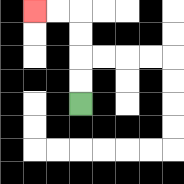{'start': '[3, 4]', 'end': '[1, 0]', 'path_directions': 'U,U,U,U,L,L', 'path_coordinates': '[[3, 4], [3, 3], [3, 2], [3, 1], [3, 0], [2, 0], [1, 0]]'}